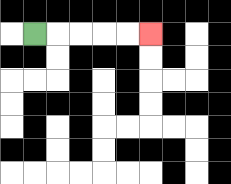{'start': '[1, 1]', 'end': '[6, 1]', 'path_directions': 'R,R,R,R,R', 'path_coordinates': '[[1, 1], [2, 1], [3, 1], [4, 1], [5, 1], [6, 1]]'}